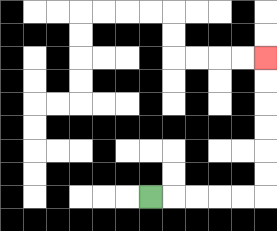{'start': '[6, 8]', 'end': '[11, 2]', 'path_directions': 'R,R,R,R,R,U,U,U,U,U,U', 'path_coordinates': '[[6, 8], [7, 8], [8, 8], [9, 8], [10, 8], [11, 8], [11, 7], [11, 6], [11, 5], [11, 4], [11, 3], [11, 2]]'}